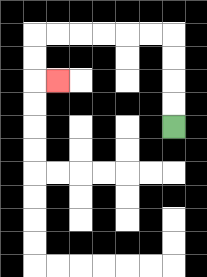{'start': '[7, 5]', 'end': '[2, 3]', 'path_directions': 'U,U,U,U,L,L,L,L,L,L,D,D,R', 'path_coordinates': '[[7, 5], [7, 4], [7, 3], [7, 2], [7, 1], [6, 1], [5, 1], [4, 1], [3, 1], [2, 1], [1, 1], [1, 2], [1, 3], [2, 3]]'}